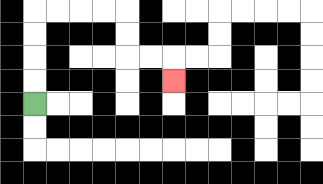{'start': '[1, 4]', 'end': '[7, 3]', 'path_directions': 'U,U,U,U,R,R,R,R,D,D,R,R,D', 'path_coordinates': '[[1, 4], [1, 3], [1, 2], [1, 1], [1, 0], [2, 0], [3, 0], [4, 0], [5, 0], [5, 1], [5, 2], [6, 2], [7, 2], [7, 3]]'}